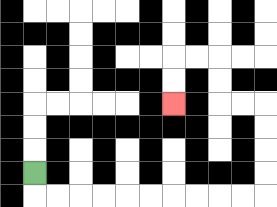{'start': '[1, 7]', 'end': '[7, 4]', 'path_directions': 'D,R,R,R,R,R,R,R,R,R,R,U,U,U,U,L,L,U,U,L,L,D,D', 'path_coordinates': '[[1, 7], [1, 8], [2, 8], [3, 8], [4, 8], [5, 8], [6, 8], [7, 8], [8, 8], [9, 8], [10, 8], [11, 8], [11, 7], [11, 6], [11, 5], [11, 4], [10, 4], [9, 4], [9, 3], [9, 2], [8, 2], [7, 2], [7, 3], [7, 4]]'}